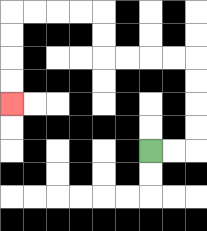{'start': '[6, 6]', 'end': '[0, 4]', 'path_directions': 'R,R,U,U,U,U,L,L,L,L,U,U,L,L,L,L,D,D,D,D', 'path_coordinates': '[[6, 6], [7, 6], [8, 6], [8, 5], [8, 4], [8, 3], [8, 2], [7, 2], [6, 2], [5, 2], [4, 2], [4, 1], [4, 0], [3, 0], [2, 0], [1, 0], [0, 0], [0, 1], [0, 2], [0, 3], [0, 4]]'}